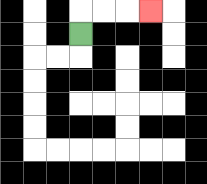{'start': '[3, 1]', 'end': '[6, 0]', 'path_directions': 'U,R,R,R', 'path_coordinates': '[[3, 1], [3, 0], [4, 0], [5, 0], [6, 0]]'}